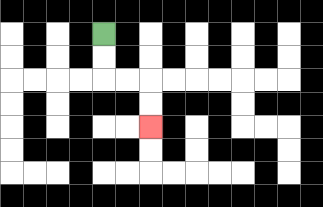{'start': '[4, 1]', 'end': '[6, 5]', 'path_directions': 'D,D,R,R,D,D', 'path_coordinates': '[[4, 1], [4, 2], [4, 3], [5, 3], [6, 3], [6, 4], [6, 5]]'}